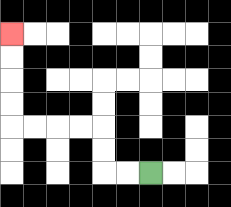{'start': '[6, 7]', 'end': '[0, 1]', 'path_directions': 'L,L,U,U,L,L,L,L,U,U,U,U', 'path_coordinates': '[[6, 7], [5, 7], [4, 7], [4, 6], [4, 5], [3, 5], [2, 5], [1, 5], [0, 5], [0, 4], [0, 3], [0, 2], [0, 1]]'}